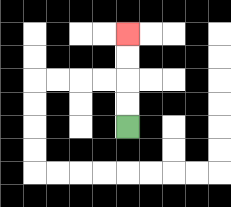{'start': '[5, 5]', 'end': '[5, 1]', 'path_directions': 'U,U,U,U', 'path_coordinates': '[[5, 5], [5, 4], [5, 3], [5, 2], [5, 1]]'}